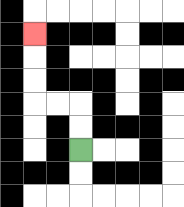{'start': '[3, 6]', 'end': '[1, 1]', 'path_directions': 'U,U,L,L,U,U,U', 'path_coordinates': '[[3, 6], [3, 5], [3, 4], [2, 4], [1, 4], [1, 3], [1, 2], [1, 1]]'}